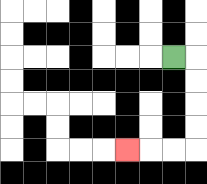{'start': '[7, 2]', 'end': '[5, 6]', 'path_directions': 'R,D,D,D,D,L,L,L', 'path_coordinates': '[[7, 2], [8, 2], [8, 3], [8, 4], [8, 5], [8, 6], [7, 6], [6, 6], [5, 6]]'}